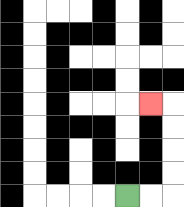{'start': '[5, 8]', 'end': '[6, 4]', 'path_directions': 'R,R,U,U,U,U,L', 'path_coordinates': '[[5, 8], [6, 8], [7, 8], [7, 7], [7, 6], [7, 5], [7, 4], [6, 4]]'}